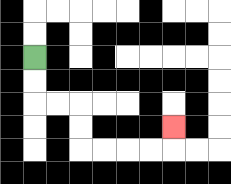{'start': '[1, 2]', 'end': '[7, 5]', 'path_directions': 'D,D,R,R,D,D,R,R,R,R,U', 'path_coordinates': '[[1, 2], [1, 3], [1, 4], [2, 4], [3, 4], [3, 5], [3, 6], [4, 6], [5, 6], [6, 6], [7, 6], [7, 5]]'}